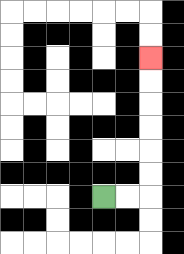{'start': '[4, 8]', 'end': '[6, 2]', 'path_directions': 'R,R,U,U,U,U,U,U', 'path_coordinates': '[[4, 8], [5, 8], [6, 8], [6, 7], [6, 6], [6, 5], [6, 4], [6, 3], [6, 2]]'}